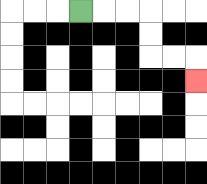{'start': '[3, 0]', 'end': '[8, 3]', 'path_directions': 'R,R,R,D,D,R,R,D', 'path_coordinates': '[[3, 0], [4, 0], [5, 0], [6, 0], [6, 1], [6, 2], [7, 2], [8, 2], [8, 3]]'}